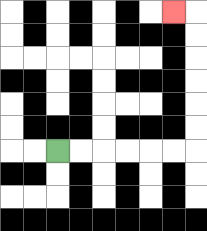{'start': '[2, 6]', 'end': '[7, 0]', 'path_directions': 'R,R,R,R,R,R,U,U,U,U,U,U,L', 'path_coordinates': '[[2, 6], [3, 6], [4, 6], [5, 6], [6, 6], [7, 6], [8, 6], [8, 5], [8, 4], [8, 3], [8, 2], [8, 1], [8, 0], [7, 0]]'}